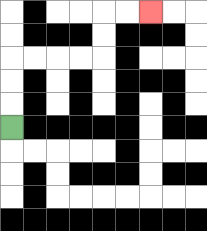{'start': '[0, 5]', 'end': '[6, 0]', 'path_directions': 'U,U,U,R,R,R,R,U,U,R,R', 'path_coordinates': '[[0, 5], [0, 4], [0, 3], [0, 2], [1, 2], [2, 2], [3, 2], [4, 2], [4, 1], [4, 0], [5, 0], [6, 0]]'}